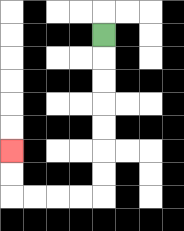{'start': '[4, 1]', 'end': '[0, 6]', 'path_directions': 'D,D,D,D,D,D,D,L,L,L,L,U,U', 'path_coordinates': '[[4, 1], [4, 2], [4, 3], [4, 4], [4, 5], [4, 6], [4, 7], [4, 8], [3, 8], [2, 8], [1, 8], [0, 8], [0, 7], [0, 6]]'}